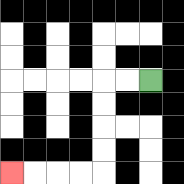{'start': '[6, 3]', 'end': '[0, 7]', 'path_directions': 'L,L,D,D,D,D,L,L,L,L', 'path_coordinates': '[[6, 3], [5, 3], [4, 3], [4, 4], [4, 5], [4, 6], [4, 7], [3, 7], [2, 7], [1, 7], [0, 7]]'}